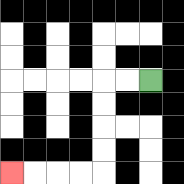{'start': '[6, 3]', 'end': '[0, 7]', 'path_directions': 'L,L,D,D,D,D,L,L,L,L', 'path_coordinates': '[[6, 3], [5, 3], [4, 3], [4, 4], [4, 5], [4, 6], [4, 7], [3, 7], [2, 7], [1, 7], [0, 7]]'}